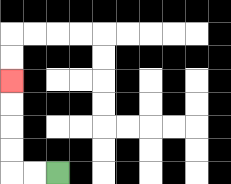{'start': '[2, 7]', 'end': '[0, 3]', 'path_directions': 'L,L,U,U,U,U', 'path_coordinates': '[[2, 7], [1, 7], [0, 7], [0, 6], [0, 5], [0, 4], [0, 3]]'}